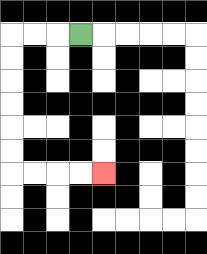{'start': '[3, 1]', 'end': '[4, 7]', 'path_directions': 'L,L,L,D,D,D,D,D,D,R,R,R,R', 'path_coordinates': '[[3, 1], [2, 1], [1, 1], [0, 1], [0, 2], [0, 3], [0, 4], [0, 5], [0, 6], [0, 7], [1, 7], [2, 7], [3, 7], [4, 7]]'}